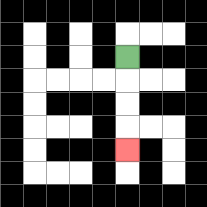{'start': '[5, 2]', 'end': '[5, 6]', 'path_directions': 'D,D,D,D', 'path_coordinates': '[[5, 2], [5, 3], [5, 4], [5, 5], [5, 6]]'}